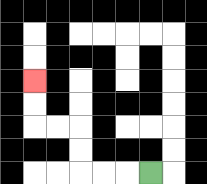{'start': '[6, 7]', 'end': '[1, 3]', 'path_directions': 'L,L,L,U,U,L,L,U,U', 'path_coordinates': '[[6, 7], [5, 7], [4, 7], [3, 7], [3, 6], [3, 5], [2, 5], [1, 5], [1, 4], [1, 3]]'}